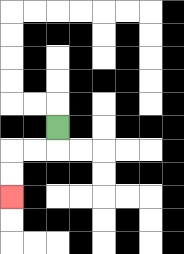{'start': '[2, 5]', 'end': '[0, 8]', 'path_directions': 'D,L,L,D,D', 'path_coordinates': '[[2, 5], [2, 6], [1, 6], [0, 6], [0, 7], [0, 8]]'}